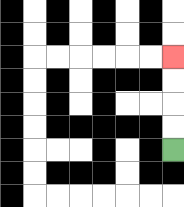{'start': '[7, 6]', 'end': '[7, 2]', 'path_directions': 'U,U,U,U', 'path_coordinates': '[[7, 6], [7, 5], [7, 4], [7, 3], [7, 2]]'}